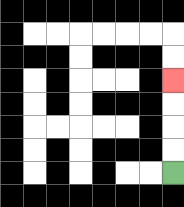{'start': '[7, 7]', 'end': '[7, 3]', 'path_directions': 'U,U,U,U', 'path_coordinates': '[[7, 7], [7, 6], [7, 5], [7, 4], [7, 3]]'}